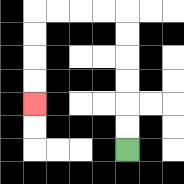{'start': '[5, 6]', 'end': '[1, 4]', 'path_directions': 'U,U,U,U,U,U,L,L,L,L,D,D,D,D', 'path_coordinates': '[[5, 6], [5, 5], [5, 4], [5, 3], [5, 2], [5, 1], [5, 0], [4, 0], [3, 0], [2, 0], [1, 0], [1, 1], [1, 2], [1, 3], [1, 4]]'}